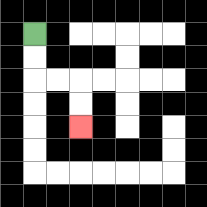{'start': '[1, 1]', 'end': '[3, 5]', 'path_directions': 'D,D,R,R,D,D', 'path_coordinates': '[[1, 1], [1, 2], [1, 3], [2, 3], [3, 3], [3, 4], [3, 5]]'}